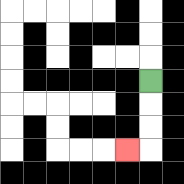{'start': '[6, 3]', 'end': '[5, 6]', 'path_directions': 'D,D,D,L', 'path_coordinates': '[[6, 3], [6, 4], [6, 5], [6, 6], [5, 6]]'}